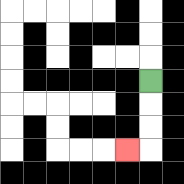{'start': '[6, 3]', 'end': '[5, 6]', 'path_directions': 'D,D,D,L', 'path_coordinates': '[[6, 3], [6, 4], [6, 5], [6, 6], [5, 6]]'}